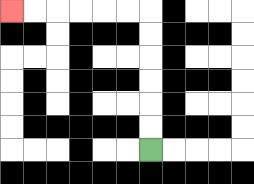{'start': '[6, 6]', 'end': '[0, 0]', 'path_directions': 'U,U,U,U,U,U,L,L,L,L,L,L', 'path_coordinates': '[[6, 6], [6, 5], [6, 4], [6, 3], [6, 2], [6, 1], [6, 0], [5, 0], [4, 0], [3, 0], [2, 0], [1, 0], [0, 0]]'}